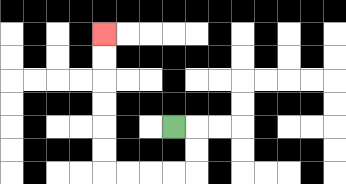{'start': '[7, 5]', 'end': '[4, 1]', 'path_directions': 'R,D,D,L,L,L,L,U,U,U,U,U,U', 'path_coordinates': '[[7, 5], [8, 5], [8, 6], [8, 7], [7, 7], [6, 7], [5, 7], [4, 7], [4, 6], [4, 5], [4, 4], [4, 3], [4, 2], [4, 1]]'}